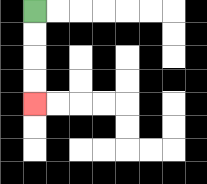{'start': '[1, 0]', 'end': '[1, 4]', 'path_directions': 'D,D,D,D', 'path_coordinates': '[[1, 0], [1, 1], [1, 2], [1, 3], [1, 4]]'}